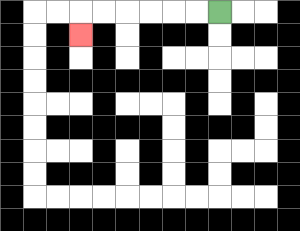{'start': '[9, 0]', 'end': '[3, 1]', 'path_directions': 'L,L,L,L,L,L,D', 'path_coordinates': '[[9, 0], [8, 0], [7, 0], [6, 0], [5, 0], [4, 0], [3, 0], [3, 1]]'}